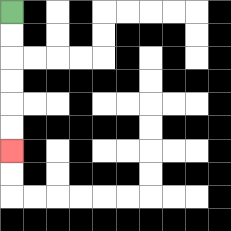{'start': '[0, 0]', 'end': '[0, 6]', 'path_directions': 'D,D,D,D,D,D', 'path_coordinates': '[[0, 0], [0, 1], [0, 2], [0, 3], [0, 4], [0, 5], [0, 6]]'}